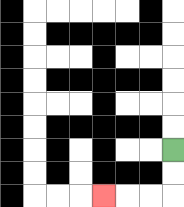{'start': '[7, 6]', 'end': '[4, 8]', 'path_directions': 'D,D,L,L,L', 'path_coordinates': '[[7, 6], [7, 7], [7, 8], [6, 8], [5, 8], [4, 8]]'}